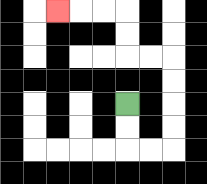{'start': '[5, 4]', 'end': '[2, 0]', 'path_directions': 'D,D,R,R,U,U,U,U,L,L,U,U,L,L,L', 'path_coordinates': '[[5, 4], [5, 5], [5, 6], [6, 6], [7, 6], [7, 5], [7, 4], [7, 3], [7, 2], [6, 2], [5, 2], [5, 1], [5, 0], [4, 0], [3, 0], [2, 0]]'}